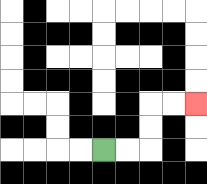{'start': '[4, 6]', 'end': '[8, 4]', 'path_directions': 'R,R,U,U,R,R', 'path_coordinates': '[[4, 6], [5, 6], [6, 6], [6, 5], [6, 4], [7, 4], [8, 4]]'}